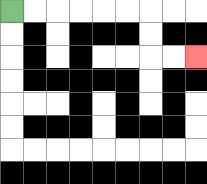{'start': '[0, 0]', 'end': '[8, 2]', 'path_directions': 'R,R,R,R,R,R,D,D,R,R', 'path_coordinates': '[[0, 0], [1, 0], [2, 0], [3, 0], [4, 0], [5, 0], [6, 0], [6, 1], [6, 2], [7, 2], [8, 2]]'}